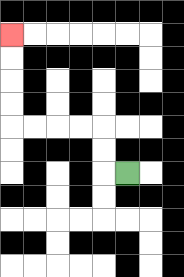{'start': '[5, 7]', 'end': '[0, 1]', 'path_directions': 'L,U,U,L,L,L,L,U,U,U,U', 'path_coordinates': '[[5, 7], [4, 7], [4, 6], [4, 5], [3, 5], [2, 5], [1, 5], [0, 5], [0, 4], [0, 3], [0, 2], [0, 1]]'}